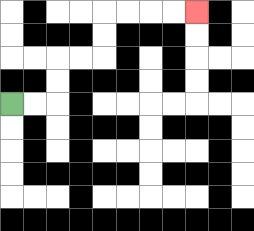{'start': '[0, 4]', 'end': '[8, 0]', 'path_directions': 'R,R,U,U,R,R,U,U,R,R,R,R', 'path_coordinates': '[[0, 4], [1, 4], [2, 4], [2, 3], [2, 2], [3, 2], [4, 2], [4, 1], [4, 0], [5, 0], [6, 0], [7, 0], [8, 0]]'}